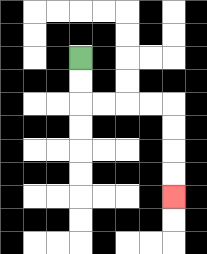{'start': '[3, 2]', 'end': '[7, 8]', 'path_directions': 'D,D,R,R,R,R,D,D,D,D', 'path_coordinates': '[[3, 2], [3, 3], [3, 4], [4, 4], [5, 4], [6, 4], [7, 4], [7, 5], [7, 6], [7, 7], [7, 8]]'}